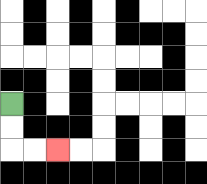{'start': '[0, 4]', 'end': '[2, 6]', 'path_directions': 'D,D,R,R', 'path_coordinates': '[[0, 4], [0, 5], [0, 6], [1, 6], [2, 6]]'}